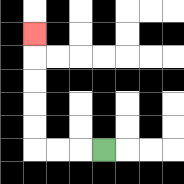{'start': '[4, 6]', 'end': '[1, 1]', 'path_directions': 'L,L,L,U,U,U,U,U', 'path_coordinates': '[[4, 6], [3, 6], [2, 6], [1, 6], [1, 5], [1, 4], [1, 3], [1, 2], [1, 1]]'}